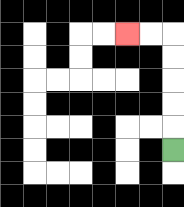{'start': '[7, 6]', 'end': '[5, 1]', 'path_directions': 'U,U,U,U,U,L,L', 'path_coordinates': '[[7, 6], [7, 5], [7, 4], [7, 3], [7, 2], [7, 1], [6, 1], [5, 1]]'}